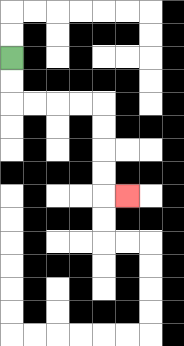{'start': '[0, 2]', 'end': '[5, 8]', 'path_directions': 'D,D,R,R,R,R,D,D,D,D,R', 'path_coordinates': '[[0, 2], [0, 3], [0, 4], [1, 4], [2, 4], [3, 4], [4, 4], [4, 5], [4, 6], [4, 7], [4, 8], [5, 8]]'}